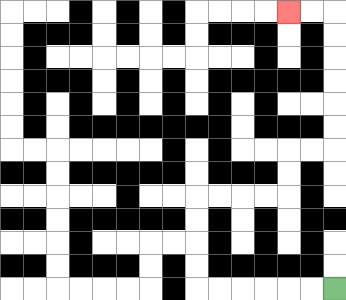{'start': '[14, 12]', 'end': '[12, 0]', 'path_directions': 'L,L,L,L,L,L,U,U,U,U,R,R,R,R,U,U,R,R,U,U,U,U,U,U,L,L', 'path_coordinates': '[[14, 12], [13, 12], [12, 12], [11, 12], [10, 12], [9, 12], [8, 12], [8, 11], [8, 10], [8, 9], [8, 8], [9, 8], [10, 8], [11, 8], [12, 8], [12, 7], [12, 6], [13, 6], [14, 6], [14, 5], [14, 4], [14, 3], [14, 2], [14, 1], [14, 0], [13, 0], [12, 0]]'}